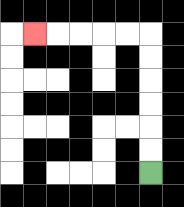{'start': '[6, 7]', 'end': '[1, 1]', 'path_directions': 'U,U,U,U,U,U,L,L,L,L,L', 'path_coordinates': '[[6, 7], [6, 6], [6, 5], [6, 4], [6, 3], [6, 2], [6, 1], [5, 1], [4, 1], [3, 1], [2, 1], [1, 1]]'}